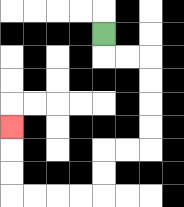{'start': '[4, 1]', 'end': '[0, 5]', 'path_directions': 'D,R,R,D,D,D,D,L,L,D,D,L,L,L,L,U,U,U', 'path_coordinates': '[[4, 1], [4, 2], [5, 2], [6, 2], [6, 3], [6, 4], [6, 5], [6, 6], [5, 6], [4, 6], [4, 7], [4, 8], [3, 8], [2, 8], [1, 8], [0, 8], [0, 7], [0, 6], [0, 5]]'}